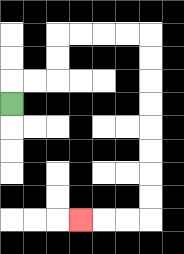{'start': '[0, 4]', 'end': '[3, 9]', 'path_directions': 'U,R,R,U,U,R,R,R,R,D,D,D,D,D,D,D,D,L,L,L', 'path_coordinates': '[[0, 4], [0, 3], [1, 3], [2, 3], [2, 2], [2, 1], [3, 1], [4, 1], [5, 1], [6, 1], [6, 2], [6, 3], [6, 4], [6, 5], [6, 6], [6, 7], [6, 8], [6, 9], [5, 9], [4, 9], [3, 9]]'}